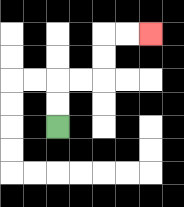{'start': '[2, 5]', 'end': '[6, 1]', 'path_directions': 'U,U,R,R,U,U,R,R', 'path_coordinates': '[[2, 5], [2, 4], [2, 3], [3, 3], [4, 3], [4, 2], [4, 1], [5, 1], [6, 1]]'}